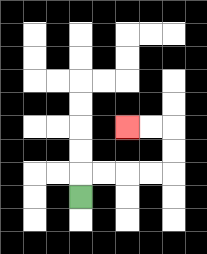{'start': '[3, 8]', 'end': '[5, 5]', 'path_directions': 'U,R,R,R,R,U,U,L,L', 'path_coordinates': '[[3, 8], [3, 7], [4, 7], [5, 7], [6, 7], [7, 7], [7, 6], [7, 5], [6, 5], [5, 5]]'}